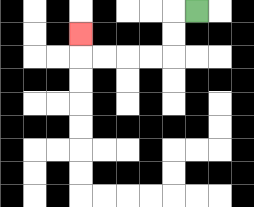{'start': '[8, 0]', 'end': '[3, 1]', 'path_directions': 'L,D,D,L,L,L,L,U', 'path_coordinates': '[[8, 0], [7, 0], [7, 1], [7, 2], [6, 2], [5, 2], [4, 2], [3, 2], [3, 1]]'}